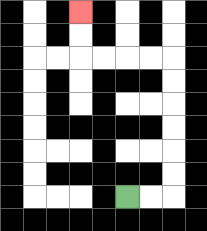{'start': '[5, 8]', 'end': '[3, 0]', 'path_directions': 'R,R,U,U,U,U,U,U,L,L,L,L,U,U', 'path_coordinates': '[[5, 8], [6, 8], [7, 8], [7, 7], [7, 6], [7, 5], [7, 4], [7, 3], [7, 2], [6, 2], [5, 2], [4, 2], [3, 2], [3, 1], [3, 0]]'}